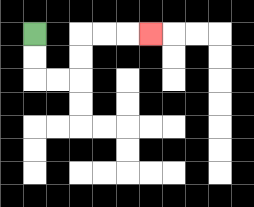{'start': '[1, 1]', 'end': '[6, 1]', 'path_directions': 'D,D,R,R,U,U,R,R,R', 'path_coordinates': '[[1, 1], [1, 2], [1, 3], [2, 3], [3, 3], [3, 2], [3, 1], [4, 1], [5, 1], [6, 1]]'}